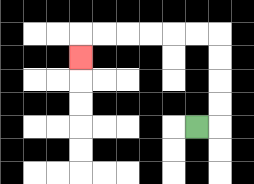{'start': '[8, 5]', 'end': '[3, 2]', 'path_directions': 'R,U,U,U,U,L,L,L,L,L,L,D', 'path_coordinates': '[[8, 5], [9, 5], [9, 4], [9, 3], [9, 2], [9, 1], [8, 1], [7, 1], [6, 1], [5, 1], [4, 1], [3, 1], [3, 2]]'}